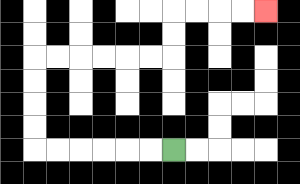{'start': '[7, 6]', 'end': '[11, 0]', 'path_directions': 'L,L,L,L,L,L,U,U,U,U,R,R,R,R,R,R,U,U,R,R,R,R', 'path_coordinates': '[[7, 6], [6, 6], [5, 6], [4, 6], [3, 6], [2, 6], [1, 6], [1, 5], [1, 4], [1, 3], [1, 2], [2, 2], [3, 2], [4, 2], [5, 2], [6, 2], [7, 2], [7, 1], [7, 0], [8, 0], [9, 0], [10, 0], [11, 0]]'}